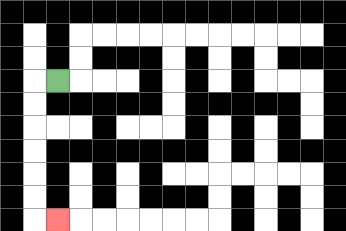{'start': '[2, 3]', 'end': '[2, 9]', 'path_directions': 'L,D,D,D,D,D,D,R', 'path_coordinates': '[[2, 3], [1, 3], [1, 4], [1, 5], [1, 6], [1, 7], [1, 8], [1, 9], [2, 9]]'}